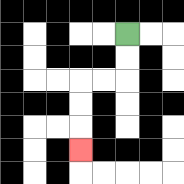{'start': '[5, 1]', 'end': '[3, 6]', 'path_directions': 'D,D,L,L,D,D,D', 'path_coordinates': '[[5, 1], [5, 2], [5, 3], [4, 3], [3, 3], [3, 4], [3, 5], [3, 6]]'}